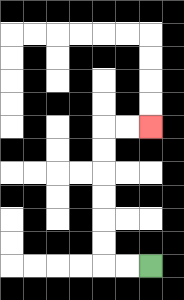{'start': '[6, 11]', 'end': '[6, 5]', 'path_directions': 'L,L,U,U,U,U,U,U,R,R', 'path_coordinates': '[[6, 11], [5, 11], [4, 11], [4, 10], [4, 9], [4, 8], [4, 7], [4, 6], [4, 5], [5, 5], [6, 5]]'}